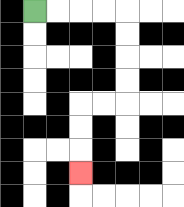{'start': '[1, 0]', 'end': '[3, 7]', 'path_directions': 'R,R,R,R,D,D,D,D,L,L,D,D,D', 'path_coordinates': '[[1, 0], [2, 0], [3, 0], [4, 0], [5, 0], [5, 1], [5, 2], [5, 3], [5, 4], [4, 4], [3, 4], [3, 5], [3, 6], [3, 7]]'}